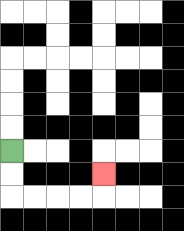{'start': '[0, 6]', 'end': '[4, 7]', 'path_directions': 'D,D,R,R,R,R,U', 'path_coordinates': '[[0, 6], [0, 7], [0, 8], [1, 8], [2, 8], [3, 8], [4, 8], [4, 7]]'}